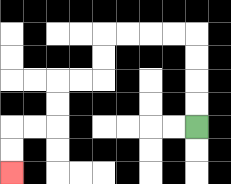{'start': '[8, 5]', 'end': '[0, 7]', 'path_directions': 'U,U,U,U,L,L,L,L,D,D,L,L,D,D,L,L,D,D', 'path_coordinates': '[[8, 5], [8, 4], [8, 3], [8, 2], [8, 1], [7, 1], [6, 1], [5, 1], [4, 1], [4, 2], [4, 3], [3, 3], [2, 3], [2, 4], [2, 5], [1, 5], [0, 5], [0, 6], [0, 7]]'}